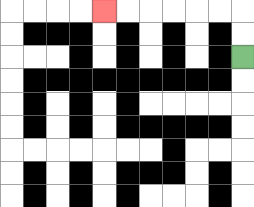{'start': '[10, 2]', 'end': '[4, 0]', 'path_directions': 'U,U,L,L,L,L,L,L', 'path_coordinates': '[[10, 2], [10, 1], [10, 0], [9, 0], [8, 0], [7, 0], [6, 0], [5, 0], [4, 0]]'}